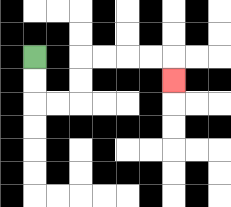{'start': '[1, 2]', 'end': '[7, 3]', 'path_directions': 'D,D,R,R,U,U,R,R,R,R,D', 'path_coordinates': '[[1, 2], [1, 3], [1, 4], [2, 4], [3, 4], [3, 3], [3, 2], [4, 2], [5, 2], [6, 2], [7, 2], [7, 3]]'}